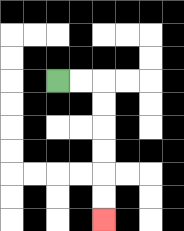{'start': '[2, 3]', 'end': '[4, 9]', 'path_directions': 'R,R,D,D,D,D,D,D', 'path_coordinates': '[[2, 3], [3, 3], [4, 3], [4, 4], [4, 5], [4, 6], [4, 7], [4, 8], [4, 9]]'}